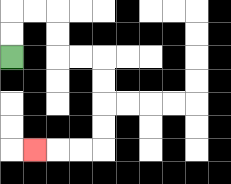{'start': '[0, 2]', 'end': '[1, 6]', 'path_directions': 'U,U,R,R,D,D,R,R,D,D,D,D,L,L,L', 'path_coordinates': '[[0, 2], [0, 1], [0, 0], [1, 0], [2, 0], [2, 1], [2, 2], [3, 2], [4, 2], [4, 3], [4, 4], [4, 5], [4, 6], [3, 6], [2, 6], [1, 6]]'}